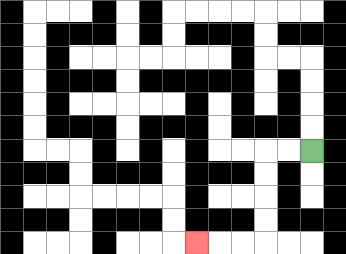{'start': '[13, 6]', 'end': '[8, 10]', 'path_directions': 'L,L,D,D,D,D,L,L,L', 'path_coordinates': '[[13, 6], [12, 6], [11, 6], [11, 7], [11, 8], [11, 9], [11, 10], [10, 10], [9, 10], [8, 10]]'}